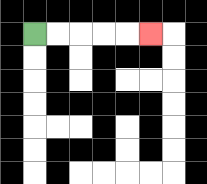{'start': '[1, 1]', 'end': '[6, 1]', 'path_directions': 'R,R,R,R,R', 'path_coordinates': '[[1, 1], [2, 1], [3, 1], [4, 1], [5, 1], [6, 1]]'}